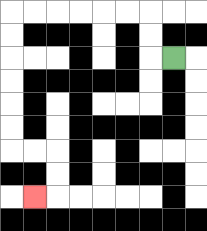{'start': '[7, 2]', 'end': '[1, 8]', 'path_directions': 'L,U,U,L,L,L,L,L,L,D,D,D,D,D,D,R,R,D,D,L', 'path_coordinates': '[[7, 2], [6, 2], [6, 1], [6, 0], [5, 0], [4, 0], [3, 0], [2, 0], [1, 0], [0, 0], [0, 1], [0, 2], [0, 3], [0, 4], [0, 5], [0, 6], [1, 6], [2, 6], [2, 7], [2, 8], [1, 8]]'}